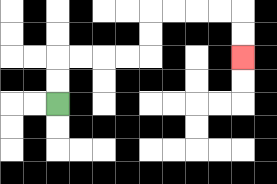{'start': '[2, 4]', 'end': '[10, 2]', 'path_directions': 'U,U,R,R,R,R,U,U,R,R,R,R,D,D', 'path_coordinates': '[[2, 4], [2, 3], [2, 2], [3, 2], [4, 2], [5, 2], [6, 2], [6, 1], [6, 0], [7, 0], [8, 0], [9, 0], [10, 0], [10, 1], [10, 2]]'}